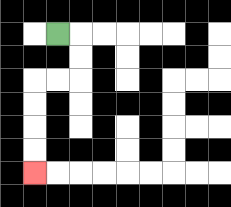{'start': '[2, 1]', 'end': '[1, 7]', 'path_directions': 'R,D,D,L,L,D,D,D,D', 'path_coordinates': '[[2, 1], [3, 1], [3, 2], [3, 3], [2, 3], [1, 3], [1, 4], [1, 5], [1, 6], [1, 7]]'}